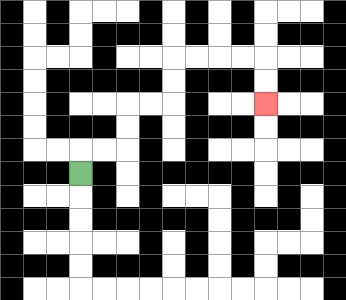{'start': '[3, 7]', 'end': '[11, 4]', 'path_directions': 'U,R,R,U,U,R,R,U,U,R,R,R,R,D,D', 'path_coordinates': '[[3, 7], [3, 6], [4, 6], [5, 6], [5, 5], [5, 4], [6, 4], [7, 4], [7, 3], [7, 2], [8, 2], [9, 2], [10, 2], [11, 2], [11, 3], [11, 4]]'}